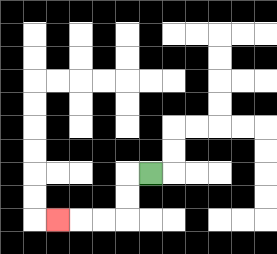{'start': '[6, 7]', 'end': '[2, 9]', 'path_directions': 'L,D,D,L,L,L', 'path_coordinates': '[[6, 7], [5, 7], [5, 8], [5, 9], [4, 9], [3, 9], [2, 9]]'}